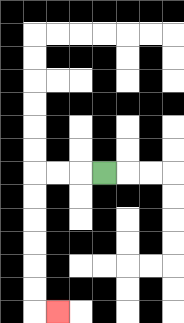{'start': '[4, 7]', 'end': '[2, 13]', 'path_directions': 'L,L,L,D,D,D,D,D,D,R', 'path_coordinates': '[[4, 7], [3, 7], [2, 7], [1, 7], [1, 8], [1, 9], [1, 10], [1, 11], [1, 12], [1, 13], [2, 13]]'}